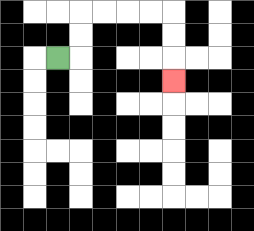{'start': '[2, 2]', 'end': '[7, 3]', 'path_directions': 'R,U,U,R,R,R,R,D,D,D', 'path_coordinates': '[[2, 2], [3, 2], [3, 1], [3, 0], [4, 0], [5, 0], [6, 0], [7, 0], [7, 1], [7, 2], [7, 3]]'}